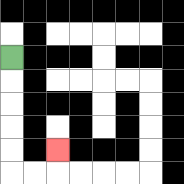{'start': '[0, 2]', 'end': '[2, 6]', 'path_directions': 'D,D,D,D,D,R,R,U', 'path_coordinates': '[[0, 2], [0, 3], [0, 4], [0, 5], [0, 6], [0, 7], [1, 7], [2, 7], [2, 6]]'}